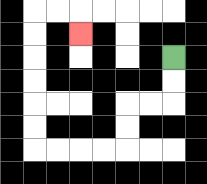{'start': '[7, 2]', 'end': '[3, 1]', 'path_directions': 'D,D,L,L,D,D,L,L,L,L,U,U,U,U,U,U,R,R,D', 'path_coordinates': '[[7, 2], [7, 3], [7, 4], [6, 4], [5, 4], [5, 5], [5, 6], [4, 6], [3, 6], [2, 6], [1, 6], [1, 5], [1, 4], [1, 3], [1, 2], [1, 1], [1, 0], [2, 0], [3, 0], [3, 1]]'}